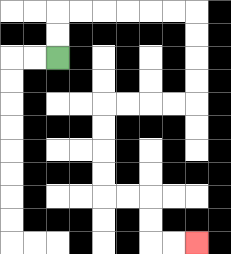{'start': '[2, 2]', 'end': '[8, 10]', 'path_directions': 'U,U,R,R,R,R,R,R,D,D,D,D,L,L,L,L,D,D,D,D,R,R,D,D,R,R', 'path_coordinates': '[[2, 2], [2, 1], [2, 0], [3, 0], [4, 0], [5, 0], [6, 0], [7, 0], [8, 0], [8, 1], [8, 2], [8, 3], [8, 4], [7, 4], [6, 4], [5, 4], [4, 4], [4, 5], [4, 6], [4, 7], [4, 8], [5, 8], [6, 8], [6, 9], [6, 10], [7, 10], [8, 10]]'}